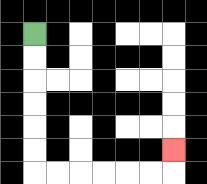{'start': '[1, 1]', 'end': '[7, 6]', 'path_directions': 'D,D,D,D,D,D,R,R,R,R,R,R,U', 'path_coordinates': '[[1, 1], [1, 2], [1, 3], [1, 4], [1, 5], [1, 6], [1, 7], [2, 7], [3, 7], [4, 7], [5, 7], [6, 7], [7, 7], [7, 6]]'}